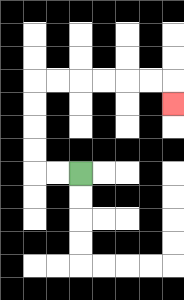{'start': '[3, 7]', 'end': '[7, 4]', 'path_directions': 'L,L,U,U,U,U,R,R,R,R,R,R,D', 'path_coordinates': '[[3, 7], [2, 7], [1, 7], [1, 6], [1, 5], [1, 4], [1, 3], [2, 3], [3, 3], [4, 3], [5, 3], [6, 3], [7, 3], [7, 4]]'}